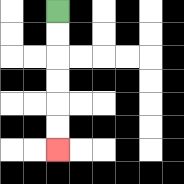{'start': '[2, 0]', 'end': '[2, 6]', 'path_directions': 'D,D,D,D,D,D', 'path_coordinates': '[[2, 0], [2, 1], [2, 2], [2, 3], [2, 4], [2, 5], [2, 6]]'}